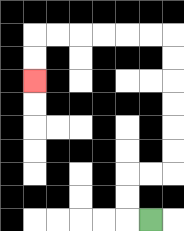{'start': '[6, 9]', 'end': '[1, 3]', 'path_directions': 'L,U,U,R,R,U,U,U,U,U,U,L,L,L,L,L,L,D,D', 'path_coordinates': '[[6, 9], [5, 9], [5, 8], [5, 7], [6, 7], [7, 7], [7, 6], [7, 5], [7, 4], [7, 3], [7, 2], [7, 1], [6, 1], [5, 1], [4, 1], [3, 1], [2, 1], [1, 1], [1, 2], [1, 3]]'}